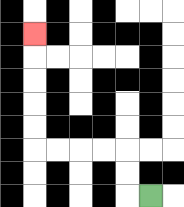{'start': '[6, 8]', 'end': '[1, 1]', 'path_directions': 'L,U,U,L,L,L,L,U,U,U,U,U', 'path_coordinates': '[[6, 8], [5, 8], [5, 7], [5, 6], [4, 6], [3, 6], [2, 6], [1, 6], [1, 5], [1, 4], [1, 3], [1, 2], [1, 1]]'}